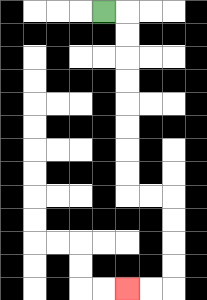{'start': '[4, 0]', 'end': '[5, 12]', 'path_directions': 'R,D,D,D,D,D,D,D,D,R,R,D,D,D,D,L,L', 'path_coordinates': '[[4, 0], [5, 0], [5, 1], [5, 2], [5, 3], [5, 4], [5, 5], [5, 6], [5, 7], [5, 8], [6, 8], [7, 8], [7, 9], [7, 10], [7, 11], [7, 12], [6, 12], [5, 12]]'}